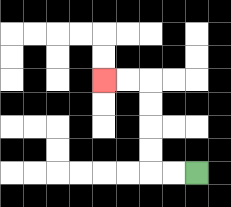{'start': '[8, 7]', 'end': '[4, 3]', 'path_directions': 'L,L,U,U,U,U,L,L', 'path_coordinates': '[[8, 7], [7, 7], [6, 7], [6, 6], [6, 5], [6, 4], [6, 3], [5, 3], [4, 3]]'}